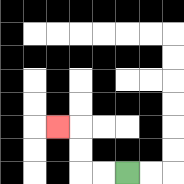{'start': '[5, 7]', 'end': '[2, 5]', 'path_directions': 'L,L,U,U,L', 'path_coordinates': '[[5, 7], [4, 7], [3, 7], [3, 6], [3, 5], [2, 5]]'}